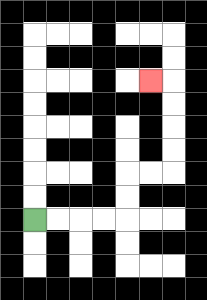{'start': '[1, 9]', 'end': '[6, 3]', 'path_directions': 'R,R,R,R,U,U,R,R,U,U,U,U,L', 'path_coordinates': '[[1, 9], [2, 9], [3, 9], [4, 9], [5, 9], [5, 8], [5, 7], [6, 7], [7, 7], [7, 6], [7, 5], [7, 4], [7, 3], [6, 3]]'}